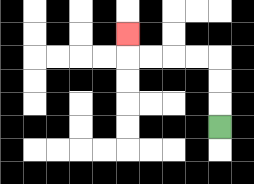{'start': '[9, 5]', 'end': '[5, 1]', 'path_directions': 'U,U,U,L,L,L,L,U', 'path_coordinates': '[[9, 5], [9, 4], [9, 3], [9, 2], [8, 2], [7, 2], [6, 2], [5, 2], [5, 1]]'}